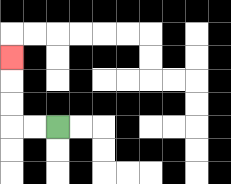{'start': '[2, 5]', 'end': '[0, 2]', 'path_directions': 'L,L,U,U,U', 'path_coordinates': '[[2, 5], [1, 5], [0, 5], [0, 4], [0, 3], [0, 2]]'}